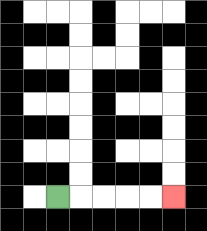{'start': '[2, 8]', 'end': '[7, 8]', 'path_directions': 'R,R,R,R,R', 'path_coordinates': '[[2, 8], [3, 8], [4, 8], [5, 8], [6, 8], [7, 8]]'}